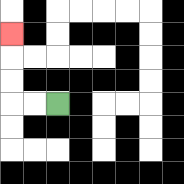{'start': '[2, 4]', 'end': '[0, 1]', 'path_directions': 'L,L,U,U,U', 'path_coordinates': '[[2, 4], [1, 4], [0, 4], [0, 3], [0, 2], [0, 1]]'}